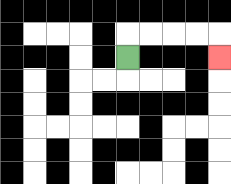{'start': '[5, 2]', 'end': '[9, 2]', 'path_directions': 'U,R,R,R,R,D', 'path_coordinates': '[[5, 2], [5, 1], [6, 1], [7, 1], [8, 1], [9, 1], [9, 2]]'}